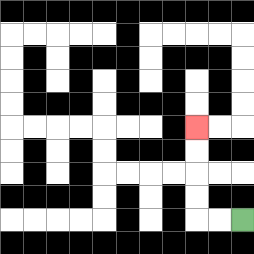{'start': '[10, 9]', 'end': '[8, 5]', 'path_directions': 'L,L,U,U,U,U', 'path_coordinates': '[[10, 9], [9, 9], [8, 9], [8, 8], [8, 7], [8, 6], [8, 5]]'}